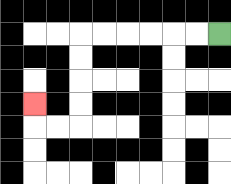{'start': '[9, 1]', 'end': '[1, 4]', 'path_directions': 'L,L,L,L,L,L,D,D,D,D,L,L,U', 'path_coordinates': '[[9, 1], [8, 1], [7, 1], [6, 1], [5, 1], [4, 1], [3, 1], [3, 2], [3, 3], [3, 4], [3, 5], [2, 5], [1, 5], [1, 4]]'}